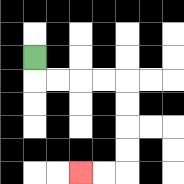{'start': '[1, 2]', 'end': '[3, 7]', 'path_directions': 'D,R,R,R,R,D,D,D,D,L,L', 'path_coordinates': '[[1, 2], [1, 3], [2, 3], [3, 3], [4, 3], [5, 3], [5, 4], [5, 5], [5, 6], [5, 7], [4, 7], [3, 7]]'}